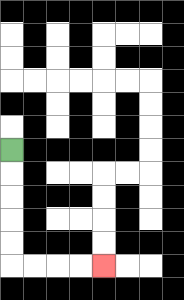{'start': '[0, 6]', 'end': '[4, 11]', 'path_directions': 'D,D,D,D,D,R,R,R,R', 'path_coordinates': '[[0, 6], [0, 7], [0, 8], [0, 9], [0, 10], [0, 11], [1, 11], [2, 11], [3, 11], [4, 11]]'}